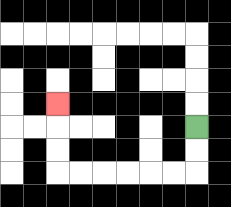{'start': '[8, 5]', 'end': '[2, 4]', 'path_directions': 'D,D,L,L,L,L,L,L,U,U,U', 'path_coordinates': '[[8, 5], [8, 6], [8, 7], [7, 7], [6, 7], [5, 7], [4, 7], [3, 7], [2, 7], [2, 6], [2, 5], [2, 4]]'}